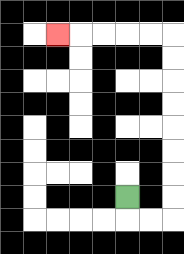{'start': '[5, 8]', 'end': '[2, 1]', 'path_directions': 'D,R,R,U,U,U,U,U,U,U,U,L,L,L,L,L', 'path_coordinates': '[[5, 8], [5, 9], [6, 9], [7, 9], [7, 8], [7, 7], [7, 6], [7, 5], [7, 4], [7, 3], [7, 2], [7, 1], [6, 1], [5, 1], [4, 1], [3, 1], [2, 1]]'}